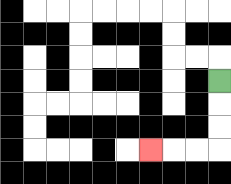{'start': '[9, 3]', 'end': '[6, 6]', 'path_directions': 'D,D,D,L,L,L', 'path_coordinates': '[[9, 3], [9, 4], [9, 5], [9, 6], [8, 6], [7, 6], [6, 6]]'}